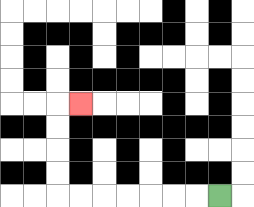{'start': '[9, 8]', 'end': '[3, 4]', 'path_directions': 'L,L,L,L,L,L,L,U,U,U,U,R', 'path_coordinates': '[[9, 8], [8, 8], [7, 8], [6, 8], [5, 8], [4, 8], [3, 8], [2, 8], [2, 7], [2, 6], [2, 5], [2, 4], [3, 4]]'}